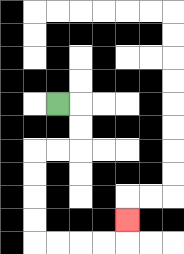{'start': '[2, 4]', 'end': '[5, 9]', 'path_directions': 'R,D,D,L,L,D,D,D,D,R,R,R,R,U', 'path_coordinates': '[[2, 4], [3, 4], [3, 5], [3, 6], [2, 6], [1, 6], [1, 7], [1, 8], [1, 9], [1, 10], [2, 10], [3, 10], [4, 10], [5, 10], [5, 9]]'}